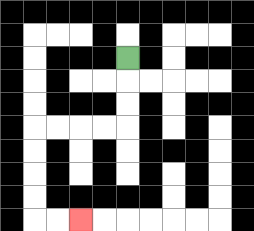{'start': '[5, 2]', 'end': '[3, 9]', 'path_directions': 'D,D,D,L,L,L,L,D,D,D,D,R,R', 'path_coordinates': '[[5, 2], [5, 3], [5, 4], [5, 5], [4, 5], [3, 5], [2, 5], [1, 5], [1, 6], [1, 7], [1, 8], [1, 9], [2, 9], [3, 9]]'}